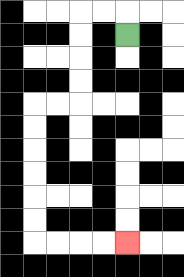{'start': '[5, 1]', 'end': '[5, 10]', 'path_directions': 'U,L,L,D,D,D,D,L,L,D,D,D,D,D,D,R,R,R,R', 'path_coordinates': '[[5, 1], [5, 0], [4, 0], [3, 0], [3, 1], [3, 2], [3, 3], [3, 4], [2, 4], [1, 4], [1, 5], [1, 6], [1, 7], [1, 8], [1, 9], [1, 10], [2, 10], [3, 10], [4, 10], [5, 10]]'}